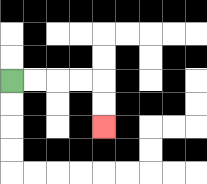{'start': '[0, 3]', 'end': '[4, 5]', 'path_directions': 'R,R,R,R,D,D', 'path_coordinates': '[[0, 3], [1, 3], [2, 3], [3, 3], [4, 3], [4, 4], [4, 5]]'}